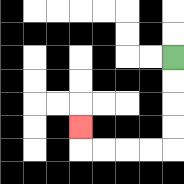{'start': '[7, 2]', 'end': '[3, 5]', 'path_directions': 'D,D,D,D,L,L,L,L,U', 'path_coordinates': '[[7, 2], [7, 3], [7, 4], [7, 5], [7, 6], [6, 6], [5, 6], [4, 6], [3, 6], [3, 5]]'}